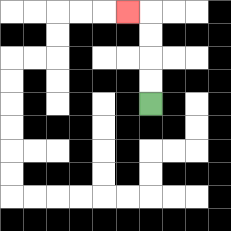{'start': '[6, 4]', 'end': '[5, 0]', 'path_directions': 'U,U,U,U,L', 'path_coordinates': '[[6, 4], [6, 3], [6, 2], [6, 1], [6, 0], [5, 0]]'}